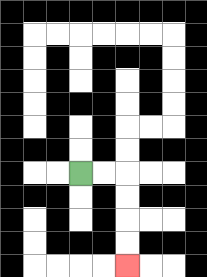{'start': '[3, 7]', 'end': '[5, 11]', 'path_directions': 'R,R,D,D,D,D', 'path_coordinates': '[[3, 7], [4, 7], [5, 7], [5, 8], [5, 9], [5, 10], [5, 11]]'}